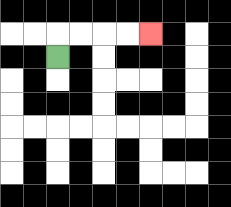{'start': '[2, 2]', 'end': '[6, 1]', 'path_directions': 'U,R,R,R,R', 'path_coordinates': '[[2, 2], [2, 1], [3, 1], [4, 1], [5, 1], [6, 1]]'}